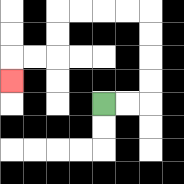{'start': '[4, 4]', 'end': '[0, 3]', 'path_directions': 'R,R,U,U,U,U,L,L,L,L,D,D,L,L,D', 'path_coordinates': '[[4, 4], [5, 4], [6, 4], [6, 3], [6, 2], [6, 1], [6, 0], [5, 0], [4, 0], [3, 0], [2, 0], [2, 1], [2, 2], [1, 2], [0, 2], [0, 3]]'}